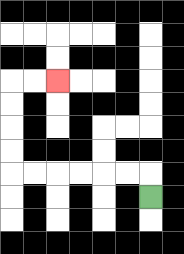{'start': '[6, 8]', 'end': '[2, 3]', 'path_directions': 'U,L,L,L,L,L,L,U,U,U,U,R,R', 'path_coordinates': '[[6, 8], [6, 7], [5, 7], [4, 7], [3, 7], [2, 7], [1, 7], [0, 7], [0, 6], [0, 5], [0, 4], [0, 3], [1, 3], [2, 3]]'}